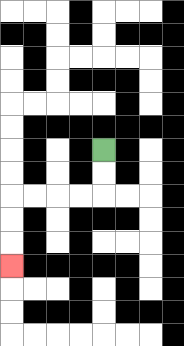{'start': '[4, 6]', 'end': '[0, 11]', 'path_directions': 'D,D,L,L,L,L,D,D,D', 'path_coordinates': '[[4, 6], [4, 7], [4, 8], [3, 8], [2, 8], [1, 8], [0, 8], [0, 9], [0, 10], [0, 11]]'}